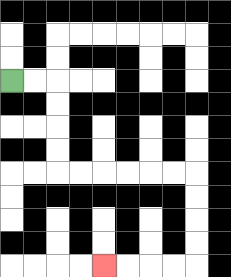{'start': '[0, 3]', 'end': '[4, 11]', 'path_directions': 'R,R,D,D,D,D,R,R,R,R,R,R,D,D,D,D,L,L,L,L', 'path_coordinates': '[[0, 3], [1, 3], [2, 3], [2, 4], [2, 5], [2, 6], [2, 7], [3, 7], [4, 7], [5, 7], [6, 7], [7, 7], [8, 7], [8, 8], [8, 9], [8, 10], [8, 11], [7, 11], [6, 11], [5, 11], [4, 11]]'}